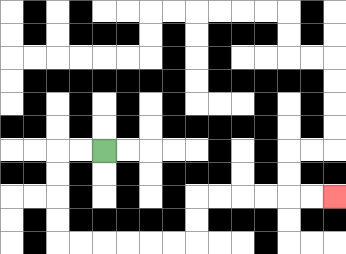{'start': '[4, 6]', 'end': '[14, 8]', 'path_directions': 'L,L,D,D,D,D,R,R,R,R,R,R,U,U,R,R,R,R,R,R', 'path_coordinates': '[[4, 6], [3, 6], [2, 6], [2, 7], [2, 8], [2, 9], [2, 10], [3, 10], [4, 10], [5, 10], [6, 10], [7, 10], [8, 10], [8, 9], [8, 8], [9, 8], [10, 8], [11, 8], [12, 8], [13, 8], [14, 8]]'}